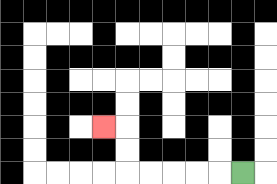{'start': '[10, 7]', 'end': '[4, 5]', 'path_directions': 'L,L,L,L,L,U,U,L', 'path_coordinates': '[[10, 7], [9, 7], [8, 7], [7, 7], [6, 7], [5, 7], [5, 6], [5, 5], [4, 5]]'}